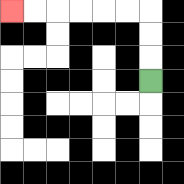{'start': '[6, 3]', 'end': '[0, 0]', 'path_directions': 'U,U,U,L,L,L,L,L,L', 'path_coordinates': '[[6, 3], [6, 2], [6, 1], [6, 0], [5, 0], [4, 0], [3, 0], [2, 0], [1, 0], [0, 0]]'}